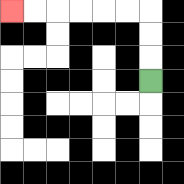{'start': '[6, 3]', 'end': '[0, 0]', 'path_directions': 'U,U,U,L,L,L,L,L,L', 'path_coordinates': '[[6, 3], [6, 2], [6, 1], [6, 0], [5, 0], [4, 0], [3, 0], [2, 0], [1, 0], [0, 0]]'}